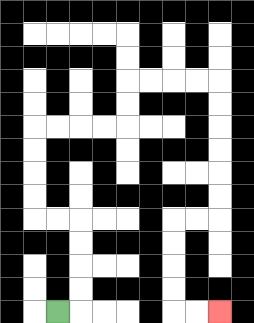{'start': '[2, 13]', 'end': '[9, 13]', 'path_directions': 'R,U,U,U,U,L,L,U,U,U,U,R,R,R,R,U,U,R,R,R,R,D,D,D,D,D,D,L,L,D,D,D,D,R,R', 'path_coordinates': '[[2, 13], [3, 13], [3, 12], [3, 11], [3, 10], [3, 9], [2, 9], [1, 9], [1, 8], [1, 7], [1, 6], [1, 5], [2, 5], [3, 5], [4, 5], [5, 5], [5, 4], [5, 3], [6, 3], [7, 3], [8, 3], [9, 3], [9, 4], [9, 5], [9, 6], [9, 7], [9, 8], [9, 9], [8, 9], [7, 9], [7, 10], [7, 11], [7, 12], [7, 13], [8, 13], [9, 13]]'}